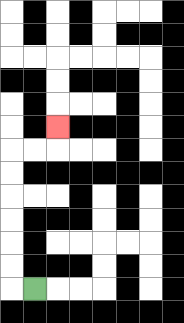{'start': '[1, 12]', 'end': '[2, 5]', 'path_directions': 'L,U,U,U,U,U,U,R,R,U', 'path_coordinates': '[[1, 12], [0, 12], [0, 11], [0, 10], [0, 9], [0, 8], [0, 7], [0, 6], [1, 6], [2, 6], [2, 5]]'}